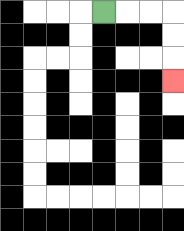{'start': '[4, 0]', 'end': '[7, 3]', 'path_directions': 'R,R,R,D,D,D', 'path_coordinates': '[[4, 0], [5, 0], [6, 0], [7, 0], [7, 1], [7, 2], [7, 3]]'}